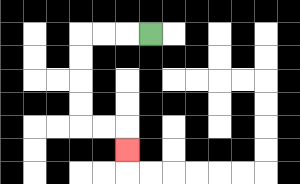{'start': '[6, 1]', 'end': '[5, 6]', 'path_directions': 'L,L,L,D,D,D,D,R,R,D', 'path_coordinates': '[[6, 1], [5, 1], [4, 1], [3, 1], [3, 2], [3, 3], [3, 4], [3, 5], [4, 5], [5, 5], [5, 6]]'}